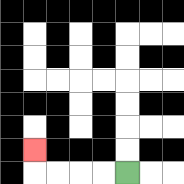{'start': '[5, 7]', 'end': '[1, 6]', 'path_directions': 'L,L,L,L,U', 'path_coordinates': '[[5, 7], [4, 7], [3, 7], [2, 7], [1, 7], [1, 6]]'}